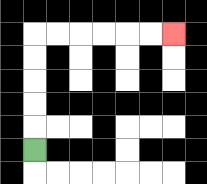{'start': '[1, 6]', 'end': '[7, 1]', 'path_directions': 'U,U,U,U,U,R,R,R,R,R,R', 'path_coordinates': '[[1, 6], [1, 5], [1, 4], [1, 3], [1, 2], [1, 1], [2, 1], [3, 1], [4, 1], [5, 1], [6, 1], [7, 1]]'}